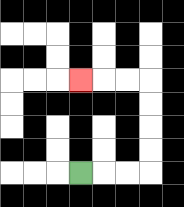{'start': '[3, 7]', 'end': '[3, 3]', 'path_directions': 'R,R,R,U,U,U,U,L,L,L', 'path_coordinates': '[[3, 7], [4, 7], [5, 7], [6, 7], [6, 6], [6, 5], [6, 4], [6, 3], [5, 3], [4, 3], [3, 3]]'}